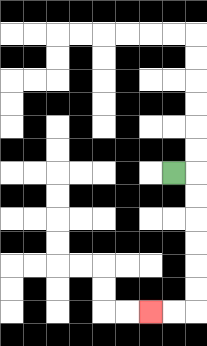{'start': '[7, 7]', 'end': '[6, 13]', 'path_directions': 'R,D,D,D,D,D,D,L,L', 'path_coordinates': '[[7, 7], [8, 7], [8, 8], [8, 9], [8, 10], [8, 11], [8, 12], [8, 13], [7, 13], [6, 13]]'}